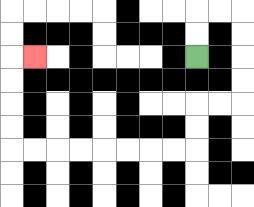{'start': '[8, 2]', 'end': '[1, 2]', 'path_directions': 'U,U,R,R,D,D,D,D,L,L,D,D,L,L,L,L,L,L,L,L,U,U,U,U,R', 'path_coordinates': '[[8, 2], [8, 1], [8, 0], [9, 0], [10, 0], [10, 1], [10, 2], [10, 3], [10, 4], [9, 4], [8, 4], [8, 5], [8, 6], [7, 6], [6, 6], [5, 6], [4, 6], [3, 6], [2, 6], [1, 6], [0, 6], [0, 5], [0, 4], [0, 3], [0, 2], [1, 2]]'}